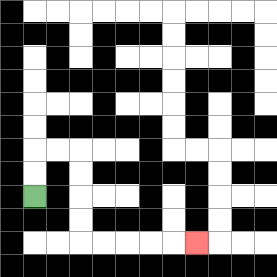{'start': '[1, 8]', 'end': '[8, 10]', 'path_directions': 'U,U,R,R,D,D,D,D,R,R,R,R,R', 'path_coordinates': '[[1, 8], [1, 7], [1, 6], [2, 6], [3, 6], [3, 7], [3, 8], [3, 9], [3, 10], [4, 10], [5, 10], [6, 10], [7, 10], [8, 10]]'}